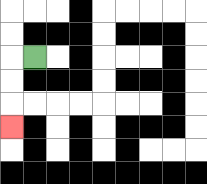{'start': '[1, 2]', 'end': '[0, 5]', 'path_directions': 'L,D,D,D', 'path_coordinates': '[[1, 2], [0, 2], [0, 3], [0, 4], [0, 5]]'}